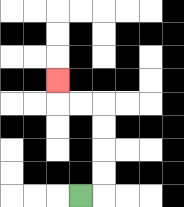{'start': '[3, 8]', 'end': '[2, 3]', 'path_directions': 'R,U,U,U,U,L,L,U', 'path_coordinates': '[[3, 8], [4, 8], [4, 7], [4, 6], [4, 5], [4, 4], [3, 4], [2, 4], [2, 3]]'}